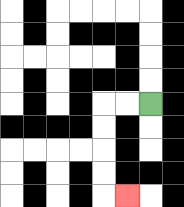{'start': '[6, 4]', 'end': '[5, 8]', 'path_directions': 'L,L,D,D,D,D,R', 'path_coordinates': '[[6, 4], [5, 4], [4, 4], [4, 5], [4, 6], [4, 7], [4, 8], [5, 8]]'}